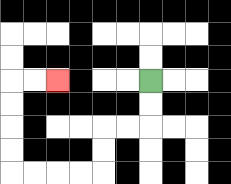{'start': '[6, 3]', 'end': '[2, 3]', 'path_directions': 'D,D,L,L,D,D,L,L,L,L,U,U,U,U,R,R', 'path_coordinates': '[[6, 3], [6, 4], [6, 5], [5, 5], [4, 5], [4, 6], [4, 7], [3, 7], [2, 7], [1, 7], [0, 7], [0, 6], [0, 5], [0, 4], [0, 3], [1, 3], [2, 3]]'}